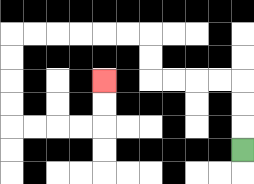{'start': '[10, 6]', 'end': '[4, 3]', 'path_directions': 'U,U,U,L,L,L,L,U,U,L,L,L,L,L,L,D,D,D,D,R,R,R,R,U,U', 'path_coordinates': '[[10, 6], [10, 5], [10, 4], [10, 3], [9, 3], [8, 3], [7, 3], [6, 3], [6, 2], [6, 1], [5, 1], [4, 1], [3, 1], [2, 1], [1, 1], [0, 1], [0, 2], [0, 3], [0, 4], [0, 5], [1, 5], [2, 5], [3, 5], [4, 5], [4, 4], [4, 3]]'}